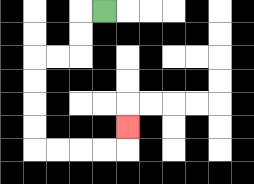{'start': '[4, 0]', 'end': '[5, 5]', 'path_directions': 'L,D,D,L,L,D,D,D,D,R,R,R,R,U', 'path_coordinates': '[[4, 0], [3, 0], [3, 1], [3, 2], [2, 2], [1, 2], [1, 3], [1, 4], [1, 5], [1, 6], [2, 6], [3, 6], [4, 6], [5, 6], [5, 5]]'}